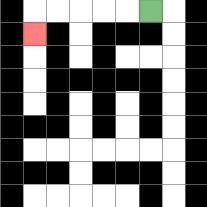{'start': '[6, 0]', 'end': '[1, 1]', 'path_directions': 'L,L,L,L,L,D', 'path_coordinates': '[[6, 0], [5, 0], [4, 0], [3, 0], [2, 0], [1, 0], [1, 1]]'}